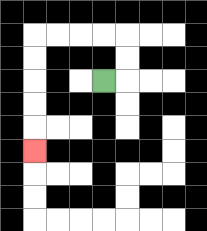{'start': '[4, 3]', 'end': '[1, 6]', 'path_directions': 'R,U,U,L,L,L,L,D,D,D,D,D', 'path_coordinates': '[[4, 3], [5, 3], [5, 2], [5, 1], [4, 1], [3, 1], [2, 1], [1, 1], [1, 2], [1, 3], [1, 4], [1, 5], [1, 6]]'}